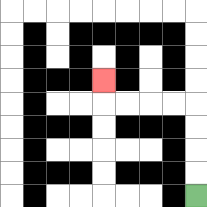{'start': '[8, 8]', 'end': '[4, 3]', 'path_directions': 'U,U,U,U,L,L,L,L,U', 'path_coordinates': '[[8, 8], [8, 7], [8, 6], [8, 5], [8, 4], [7, 4], [6, 4], [5, 4], [4, 4], [4, 3]]'}